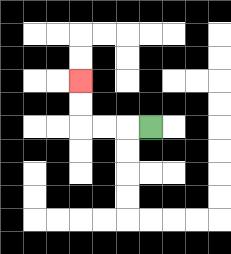{'start': '[6, 5]', 'end': '[3, 3]', 'path_directions': 'L,L,L,U,U', 'path_coordinates': '[[6, 5], [5, 5], [4, 5], [3, 5], [3, 4], [3, 3]]'}